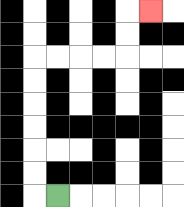{'start': '[2, 8]', 'end': '[6, 0]', 'path_directions': 'L,U,U,U,U,U,U,R,R,R,R,U,U,R', 'path_coordinates': '[[2, 8], [1, 8], [1, 7], [1, 6], [1, 5], [1, 4], [1, 3], [1, 2], [2, 2], [3, 2], [4, 2], [5, 2], [5, 1], [5, 0], [6, 0]]'}